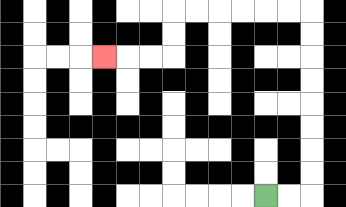{'start': '[11, 8]', 'end': '[4, 2]', 'path_directions': 'R,R,U,U,U,U,U,U,U,U,L,L,L,L,L,L,D,D,L,L,L', 'path_coordinates': '[[11, 8], [12, 8], [13, 8], [13, 7], [13, 6], [13, 5], [13, 4], [13, 3], [13, 2], [13, 1], [13, 0], [12, 0], [11, 0], [10, 0], [9, 0], [8, 0], [7, 0], [7, 1], [7, 2], [6, 2], [5, 2], [4, 2]]'}